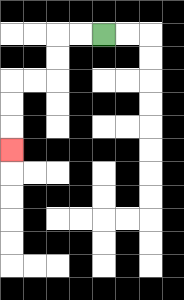{'start': '[4, 1]', 'end': '[0, 6]', 'path_directions': 'L,L,D,D,L,L,D,D,D', 'path_coordinates': '[[4, 1], [3, 1], [2, 1], [2, 2], [2, 3], [1, 3], [0, 3], [0, 4], [0, 5], [0, 6]]'}